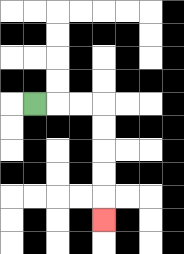{'start': '[1, 4]', 'end': '[4, 9]', 'path_directions': 'R,R,R,D,D,D,D,D', 'path_coordinates': '[[1, 4], [2, 4], [3, 4], [4, 4], [4, 5], [4, 6], [4, 7], [4, 8], [4, 9]]'}